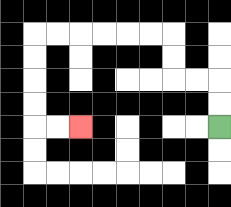{'start': '[9, 5]', 'end': '[3, 5]', 'path_directions': 'U,U,L,L,U,U,L,L,L,L,L,L,D,D,D,D,R,R', 'path_coordinates': '[[9, 5], [9, 4], [9, 3], [8, 3], [7, 3], [7, 2], [7, 1], [6, 1], [5, 1], [4, 1], [3, 1], [2, 1], [1, 1], [1, 2], [1, 3], [1, 4], [1, 5], [2, 5], [3, 5]]'}